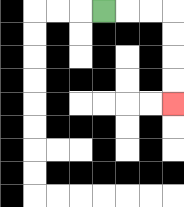{'start': '[4, 0]', 'end': '[7, 4]', 'path_directions': 'R,R,R,D,D,D,D', 'path_coordinates': '[[4, 0], [5, 0], [6, 0], [7, 0], [7, 1], [7, 2], [7, 3], [7, 4]]'}